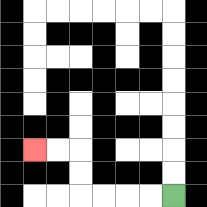{'start': '[7, 8]', 'end': '[1, 6]', 'path_directions': 'L,L,L,L,U,U,L,L', 'path_coordinates': '[[7, 8], [6, 8], [5, 8], [4, 8], [3, 8], [3, 7], [3, 6], [2, 6], [1, 6]]'}